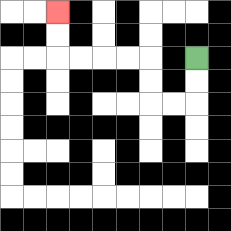{'start': '[8, 2]', 'end': '[2, 0]', 'path_directions': 'D,D,L,L,U,U,L,L,L,L,U,U', 'path_coordinates': '[[8, 2], [8, 3], [8, 4], [7, 4], [6, 4], [6, 3], [6, 2], [5, 2], [4, 2], [3, 2], [2, 2], [2, 1], [2, 0]]'}